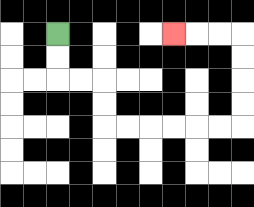{'start': '[2, 1]', 'end': '[7, 1]', 'path_directions': 'D,D,R,R,D,D,R,R,R,R,R,R,U,U,U,U,L,L,L', 'path_coordinates': '[[2, 1], [2, 2], [2, 3], [3, 3], [4, 3], [4, 4], [4, 5], [5, 5], [6, 5], [7, 5], [8, 5], [9, 5], [10, 5], [10, 4], [10, 3], [10, 2], [10, 1], [9, 1], [8, 1], [7, 1]]'}